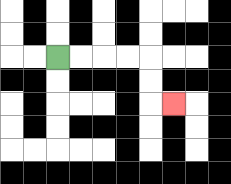{'start': '[2, 2]', 'end': '[7, 4]', 'path_directions': 'R,R,R,R,D,D,R', 'path_coordinates': '[[2, 2], [3, 2], [4, 2], [5, 2], [6, 2], [6, 3], [6, 4], [7, 4]]'}